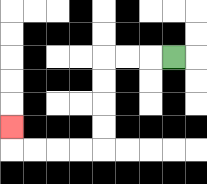{'start': '[7, 2]', 'end': '[0, 5]', 'path_directions': 'L,L,L,D,D,D,D,L,L,L,L,U', 'path_coordinates': '[[7, 2], [6, 2], [5, 2], [4, 2], [4, 3], [4, 4], [4, 5], [4, 6], [3, 6], [2, 6], [1, 6], [0, 6], [0, 5]]'}